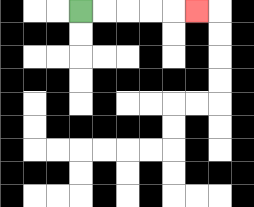{'start': '[3, 0]', 'end': '[8, 0]', 'path_directions': 'R,R,R,R,R', 'path_coordinates': '[[3, 0], [4, 0], [5, 0], [6, 0], [7, 0], [8, 0]]'}